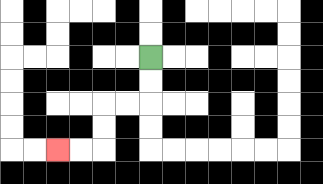{'start': '[6, 2]', 'end': '[2, 6]', 'path_directions': 'D,D,L,L,D,D,L,L', 'path_coordinates': '[[6, 2], [6, 3], [6, 4], [5, 4], [4, 4], [4, 5], [4, 6], [3, 6], [2, 6]]'}